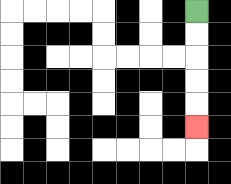{'start': '[8, 0]', 'end': '[8, 5]', 'path_directions': 'D,D,D,D,D', 'path_coordinates': '[[8, 0], [8, 1], [8, 2], [8, 3], [8, 4], [8, 5]]'}